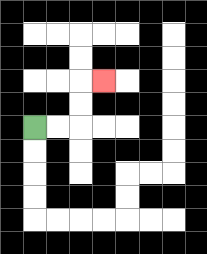{'start': '[1, 5]', 'end': '[4, 3]', 'path_directions': 'R,R,U,U,R', 'path_coordinates': '[[1, 5], [2, 5], [3, 5], [3, 4], [3, 3], [4, 3]]'}